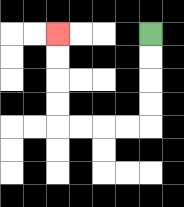{'start': '[6, 1]', 'end': '[2, 1]', 'path_directions': 'D,D,D,D,L,L,L,L,U,U,U,U', 'path_coordinates': '[[6, 1], [6, 2], [6, 3], [6, 4], [6, 5], [5, 5], [4, 5], [3, 5], [2, 5], [2, 4], [2, 3], [2, 2], [2, 1]]'}